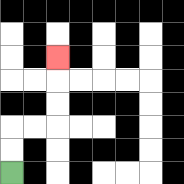{'start': '[0, 7]', 'end': '[2, 2]', 'path_directions': 'U,U,R,R,U,U,U', 'path_coordinates': '[[0, 7], [0, 6], [0, 5], [1, 5], [2, 5], [2, 4], [2, 3], [2, 2]]'}